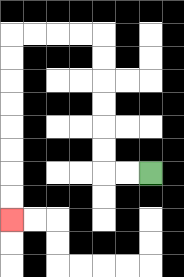{'start': '[6, 7]', 'end': '[0, 9]', 'path_directions': 'L,L,U,U,U,U,U,U,L,L,L,L,D,D,D,D,D,D,D,D', 'path_coordinates': '[[6, 7], [5, 7], [4, 7], [4, 6], [4, 5], [4, 4], [4, 3], [4, 2], [4, 1], [3, 1], [2, 1], [1, 1], [0, 1], [0, 2], [0, 3], [0, 4], [0, 5], [0, 6], [0, 7], [0, 8], [0, 9]]'}